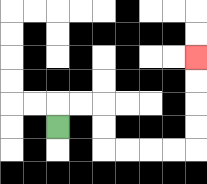{'start': '[2, 5]', 'end': '[8, 2]', 'path_directions': 'U,R,R,D,D,R,R,R,R,U,U,U,U', 'path_coordinates': '[[2, 5], [2, 4], [3, 4], [4, 4], [4, 5], [4, 6], [5, 6], [6, 6], [7, 6], [8, 6], [8, 5], [8, 4], [8, 3], [8, 2]]'}